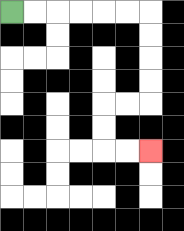{'start': '[0, 0]', 'end': '[6, 6]', 'path_directions': 'R,R,R,R,R,R,D,D,D,D,L,L,D,D,R,R', 'path_coordinates': '[[0, 0], [1, 0], [2, 0], [3, 0], [4, 0], [5, 0], [6, 0], [6, 1], [6, 2], [6, 3], [6, 4], [5, 4], [4, 4], [4, 5], [4, 6], [5, 6], [6, 6]]'}